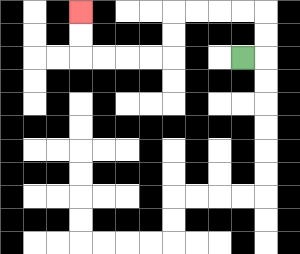{'start': '[10, 2]', 'end': '[3, 0]', 'path_directions': 'R,U,U,L,L,L,L,D,D,L,L,L,L,U,U', 'path_coordinates': '[[10, 2], [11, 2], [11, 1], [11, 0], [10, 0], [9, 0], [8, 0], [7, 0], [7, 1], [7, 2], [6, 2], [5, 2], [4, 2], [3, 2], [3, 1], [3, 0]]'}